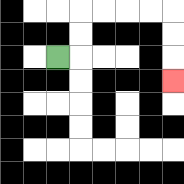{'start': '[2, 2]', 'end': '[7, 3]', 'path_directions': 'R,U,U,R,R,R,R,D,D,D', 'path_coordinates': '[[2, 2], [3, 2], [3, 1], [3, 0], [4, 0], [5, 0], [6, 0], [7, 0], [7, 1], [7, 2], [7, 3]]'}